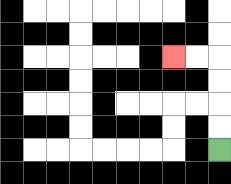{'start': '[9, 6]', 'end': '[7, 2]', 'path_directions': 'U,U,U,U,L,L', 'path_coordinates': '[[9, 6], [9, 5], [9, 4], [9, 3], [9, 2], [8, 2], [7, 2]]'}